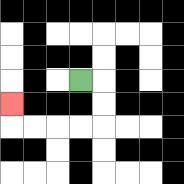{'start': '[3, 3]', 'end': '[0, 4]', 'path_directions': 'R,D,D,L,L,L,L,U', 'path_coordinates': '[[3, 3], [4, 3], [4, 4], [4, 5], [3, 5], [2, 5], [1, 5], [0, 5], [0, 4]]'}